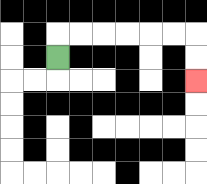{'start': '[2, 2]', 'end': '[8, 3]', 'path_directions': 'U,R,R,R,R,R,R,D,D', 'path_coordinates': '[[2, 2], [2, 1], [3, 1], [4, 1], [5, 1], [6, 1], [7, 1], [8, 1], [8, 2], [8, 3]]'}